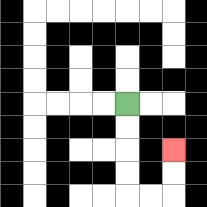{'start': '[5, 4]', 'end': '[7, 6]', 'path_directions': 'D,D,D,D,R,R,U,U', 'path_coordinates': '[[5, 4], [5, 5], [5, 6], [5, 7], [5, 8], [6, 8], [7, 8], [7, 7], [7, 6]]'}